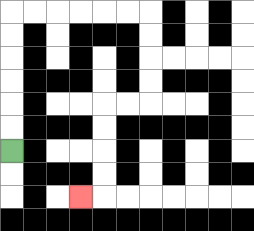{'start': '[0, 6]', 'end': '[3, 8]', 'path_directions': 'U,U,U,U,U,U,R,R,R,R,R,R,D,D,D,D,L,L,D,D,D,D,L', 'path_coordinates': '[[0, 6], [0, 5], [0, 4], [0, 3], [0, 2], [0, 1], [0, 0], [1, 0], [2, 0], [3, 0], [4, 0], [5, 0], [6, 0], [6, 1], [6, 2], [6, 3], [6, 4], [5, 4], [4, 4], [4, 5], [4, 6], [4, 7], [4, 8], [3, 8]]'}